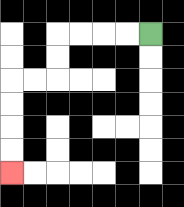{'start': '[6, 1]', 'end': '[0, 7]', 'path_directions': 'L,L,L,L,D,D,L,L,D,D,D,D', 'path_coordinates': '[[6, 1], [5, 1], [4, 1], [3, 1], [2, 1], [2, 2], [2, 3], [1, 3], [0, 3], [0, 4], [0, 5], [0, 6], [0, 7]]'}